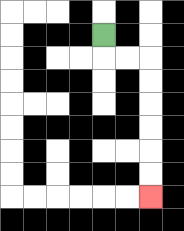{'start': '[4, 1]', 'end': '[6, 8]', 'path_directions': 'D,R,R,D,D,D,D,D,D', 'path_coordinates': '[[4, 1], [4, 2], [5, 2], [6, 2], [6, 3], [6, 4], [6, 5], [6, 6], [6, 7], [6, 8]]'}